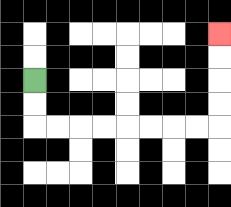{'start': '[1, 3]', 'end': '[9, 1]', 'path_directions': 'D,D,R,R,R,R,R,R,R,R,U,U,U,U', 'path_coordinates': '[[1, 3], [1, 4], [1, 5], [2, 5], [3, 5], [4, 5], [5, 5], [6, 5], [7, 5], [8, 5], [9, 5], [9, 4], [9, 3], [9, 2], [9, 1]]'}